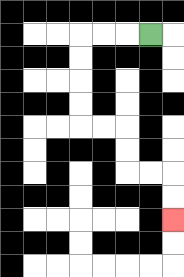{'start': '[6, 1]', 'end': '[7, 9]', 'path_directions': 'L,L,L,D,D,D,D,R,R,D,D,R,R,D,D', 'path_coordinates': '[[6, 1], [5, 1], [4, 1], [3, 1], [3, 2], [3, 3], [3, 4], [3, 5], [4, 5], [5, 5], [5, 6], [5, 7], [6, 7], [7, 7], [7, 8], [7, 9]]'}